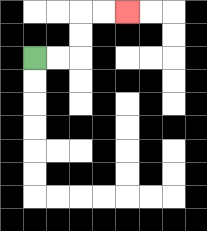{'start': '[1, 2]', 'end': '[5, 0]', 'path_directions': 'R,R,U,U,R,R', 'path_coordinates': '[[1, 2], [2, 2], [3, 2], [3, 1], [3, 0], [4, 0], [5, 0]]'}